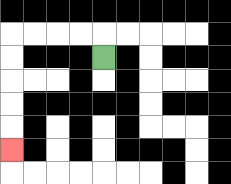{'start': '[4, 2]', 'end': '[0, 6]', 'path_directions': 'U,L,L,L,L,D,D,D,D,D', 'path_coordinates': '[[4, 2], [4, 1], [3, 1], [2, 1], [1, 1], [0, 1], [0, 2], [0, 3], [0, 4], [0, 5], [0, 6]]'}